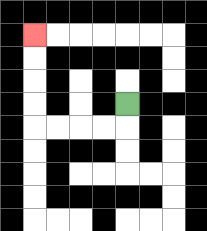{'start': '[5, 4]', 'end': '[1, 1]', 'path_directions': 'D,L,L,L,L,U,U,U,U', 'path_coordinates': '[[5, 4], [5, 5], [4, 5], [3, 5], [2, 5], [1, 5], [1, 4], [1, 3], [1, 2], [1, 1]]'}